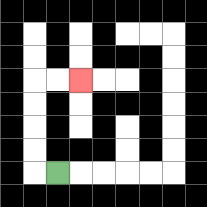{'start': '[2, 7]', 'end': '[3, 3]', 'path_directions': 'L,U,U,U,U,R,R', 'path_coordinates': '[[2, 7], [1, 7], [1, 6], [1, 5], [1, 4], [1, 3], [2, 3], [3, 3]]'}